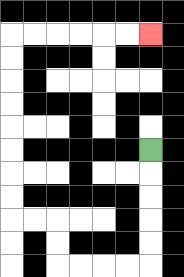{'start': '[6, 6]', 'end': '[6, 1]', 'path_directions': 'D,D,D,D,D,L,L,L,L,U,U,L,L,U,U,U,U,U,U,U,U,R,R,R,R,R,R', 'path_coordinates': '[[6, 6], [6, 7], [6, 8], [6, 9], [6, 10], [6, 11], [5, 11], [4, 11], [3, 11], [2, 11], [2, 10], [2, 9], [1, 9], [0, 9], [0, 8], [0, 7], [0, 6], [0, 5], [0, 4], [0, 3], [0, 2], [0, 1], [1, 1], [2, 1], [3, 1], [4, 1], [5, 1], [6, 1]]'}